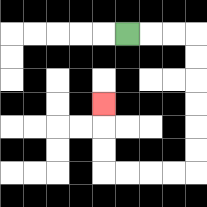{'start': '[5, 1]', 'end': '[4, 4]', 'path_directions': 'R,R,R,D,D,D,D,D,D,L,L,L,L,U,U,U', 'path_coordinates': '[[5, 1], [6, 1], [7, 1], [8, 1], [8, 2], [8, 3], [8, 4], [8, 5], [8, 6], [8, 7], [7, 7], [6, 7], [5, 7], [4, 7], [4, 6], [4, 5], [4, 4]]'}